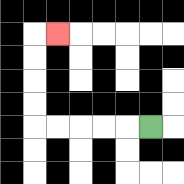{'start': '[6, 5]', 'end': '[2, 1]', 'path_directions': 'L,L,L,L,L,U,U,U,U,R', 'path_coordinates': '[[6, 5], [5, 5], [4, 5], [3, 5], [2, 5], [1, 5], [1, 4], [1, 3], [1, 2], [1, 1], [2, 1]]'}